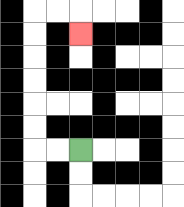{'start': '[3, 6]', 'end': '[3, 1]', 'path_directions': 'L,L,U,U,U,U,U,U,R,R,D', 'path_coordinates': '[[3, 6], [2, 6], [1, 6], [1, 5], [1, 4], [1, 3], [1, 2], [1, 1], [1, 0], [2, 0], [3, 0], [3, 1]]'}